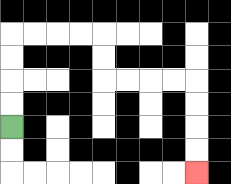{'start': '[0, 5]', 'end': '[8, 7]', 'path_directions': 'U,U,U,U,R,R,R,R,D,D,R,R,R,R,D,D,D,D', 'path_coordinates': '[[0, 5], [0, 4], [0, 3], [0, 2], [0, 1], [1, 1], [2, 1], [3, 1], [4, 1], [4, 2], [4, 3], [5, 3], [6, 3], [7, 3], [8, 3], [8, 4], [8, 5], [8, 6], [8, 7]]'}